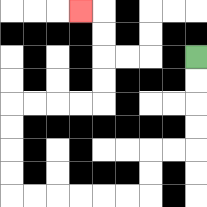{'start': '[8, 2]', 'end': '[3, 0]', 'path_directions': 'D,D,D,D,L,L,D,D,L,L,L,L,L,L,U,U,U,U,R,R,R,R,U,U,U,U,L', 'path_coordinates': '[[8, 2], [8, 3], [8, 4], [8, 5], [8, 6], [7, 6], [6, 6], [6, 7], [6, 8], [5, 8], [4, 8], [3, 8], [2, 8], [1, 8], [0, 8], [0, 7], [0, 6], [0, 5], [0, 4], [1, 4], [2, 4], [3, 4], [4, 4], [4, 3], [4, 2], [4, 1], [4, 0], [3, 0]]'}